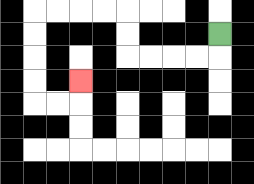{'start': '[9, 1]', 'end': '[3, 3]', 'path_directions': 'D,L,L,L,L,U,U,L,L,L,L,D,D,D,D,R,R,U', 'path_coordinates': '[[9, 1], [9, 2], [8, 2], [7, 2], [6, 2], [5, 2], [5, 1], [5, 0], [4, 0], [3, 0], [2, 0], [1, 0], [1, 1], [1, 2], [1, 3], [1, 4], [2, 4], [3, 4], [3, 3]]'}